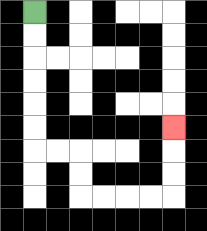{'start': '[1, 0]', 'end': '[7, 5]', 'path_directions': 'D,D,D,D,D,D,R,R,D,D,R,R,R,R,U,U,U', 'path_coordinates': '[[1, 0], [1, 1], [1, 2], [1, 3], [1, 4], [1, 5], [1, 6], [2, 6], [3, 6], [3, 7], [3, 8], [4, 8], [5, 8], [6, 8], [7, 8], [7, 7], [7, 6], [7, 5]]'}